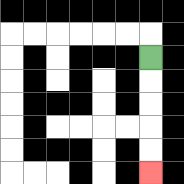{'start': '[6, 2]', 'end': '[6, 7]', 'path_directions': 'D,D,D,D,D', 'path_coordinates': '[[6, 2], [6, 3], [6, 4], [6, 5], [6, 6], [6, 7]]'}